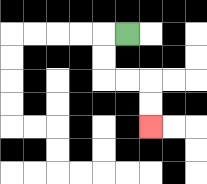{'start': '[5, 1]', 'end': '[6, 5]', 'path_directions': 'L,D,D,R,R,D,D', 'path_coordinates': '[[5, 1], [4, 1], [4, 2], [4, 3], [5, 3], [6, 3], [6, 4], [6, 5]]'}